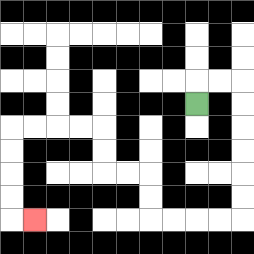{'start': '[8, 4]', 'end': '[1, 9]', 'path_directions': 'U,R,R,D,D,D,D,D,D,L,L,L,L,U,U,L,L,U,U,L,L,L,L,D,D,D,D,R', 'path_coordinates': '[[8, 4], [8, 3], [9, 3], [10, 3], [10, 4], [10, 5], [10, 6], [10, 7], [10, 8], [10, 9], [9, 9], [8, 9], [7, 9], [6, 9], [6, 8], [6, 7], [5, 7], [4, 7], [4, 6], [4, 5], [3, 5], [2, 5], [1, 5], [0, 5], [0, 6], [0, 7], [0, 8], [0, 9], [1, 9]]'}